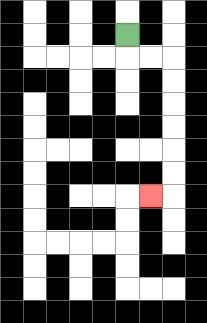{'start': '[5, 1]', 'end': '[6, 8]', 'path_directions': 'D,R,R,D,D,D,D,D,D,L', 'path_coordinates': '[[5, 1], [5, 2], [6, 2], [7, 2], [7, 3], [7, 4], [7, 5], [7, 6], [7, 7], [7, 8], [6, 8]]'}